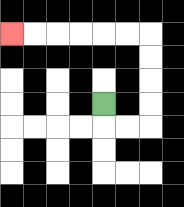{'start': '[4, 4]', 'end': '[0, 1]', 'path_directions': 'D,R,R,U,U,U,U,L,L,L,L,L,L', 'path_coordinates': '[[4, 4], [4, 5], [5, 5], [6, 5], [6, 4], [6, 3], [6, 2], [6, 1], [5, 1], [4, 1], [3, 1], [2, 1], [1, 1], [0, 1]]'}